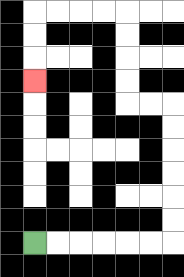{'start': '[1, 10]', 'end': '[1, 3]', 'path_directions': 'R,R,R,R,R,R,U,U,U,U,U,U,L,L,U,U,U,U,L,L,L,L,D,D,D', 'path_coordinates': '[[1, 10], [2, 10], [3, 10], [4, 10], [5, 10], [6, 10], [7, 10], [7, 9], [7, 8], [7, 7], [7, 6], [7, 5], [7, 4], [6, 4], [5, 4], [5, 3], [5, 2], [5, 1], [5, 0], [4, 0], [3, 0], [2, 0], [1, 0], [1, 1], [1, 2], [1, 3]]'}